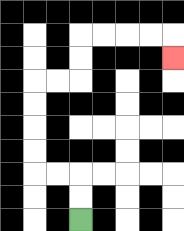{'start': '[3, 9]', 'end': '[7, 2]', 'path_directions': 'U,U,L,L,U,U,U,U,R,R,U,U,R,R,R,R,D', 'path_coordinates': '[[3, 9], [3, 8], [3, 7], [2, 7], [1, 7], [1, 6], [1, 5], [1, 4], [1, 3], [2, 3], [3, 3], [3, 2], [3, 1], [4, 1], [5, 1], [6, 1], [7, 1], [7, 2]]'}